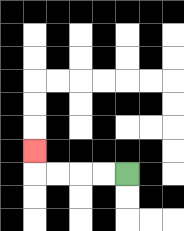{'start': '[5, 7]', 'end': '[1, 6]', 'path_directions': 'L,L,L,L,U', 'path_coordinates': '[[5, 7], [4, 7], [3, 7], [2, 7], [1, 7], [1, 6]]'}